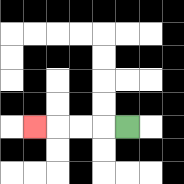{'start': '[5, 5]', 'end': '[1, 5]', 'path_directions': 'L,L,L,L', 'path_coordinates': '[[5, 5], [4, 5], [3, 5], [2, 5], [1, 5]]'}